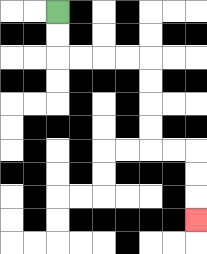{'start': '[2, 0]', 'end': '[8, 9]', 'path_directions': 'D,D,R,R,R,R,D,D,D,D,R,R,D,D,D', 'path_coordinates': '[[2, 0], [2, 1], [2, 2], [3, 2], [4, 2], [5, 2], [6, 2], [6, 3], [6, 4], [6, 5], [6, 6], [7, 6], [8, 6], [8, 7], [8, 8], [8, 9]]'}